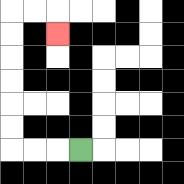{'start': '[3, 6]', 'end': '[2, 1]', 'path_directions': 'L,L,L,U,U,U,U,U,U,R,R,D', 'path_coordinates': '[[3, 6], [2, 6], [1, 6], [0, 6], [0, 5], [0, 4], [0, 3], [0, 2], [0, 1], [0, 0], [1, 0], [2, 0], [2, 1]]'}